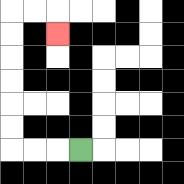{'start': '[3, 6]', 'end': '[2, 1]', 'path_directions': 'L,L,L,U,U,U,U,U,U,R,R,D', 'path_coordinates': '[[3, 6], [2, 6], [1, 6], [0, 6], [0, 5], [0, 4], [0, 3], [0, 2], [0, 1], [0, 0], [1, 0], [2, 0], [2, 1]]'}